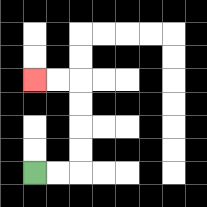{'start': '[1, 7]', 'end': '[1, 3]', 'path_directions': 'R,R,U,U,U,U,L,L', 'path_coordinates': '[[1, 7], [2, 7], [3, 7], [3, 6], [3, 5], [3, 4], [3, 3], [2, 3], [1, 3]]'}